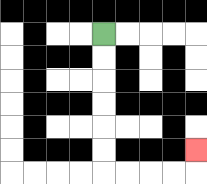{'start': '[4, 1]', 'end': '[8, 6]', 'path_directions': 'D,D,D,D,D,D,R,R,R,R,U', 'path_coordinates': '[[4, 1], [4, 2], [4, 3], [4, 4], [4, 5], [4, 6], [4, 7], [5, 7], [6, 7], [7, 7], [8, 7], [8, 6]]'}